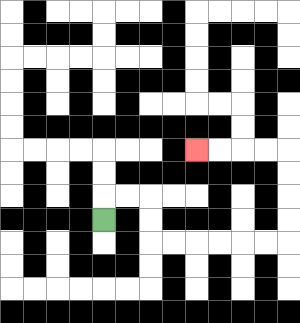{'start': '[4, 9]', 'end': '[8, 6]', 'path_directions': 'U,R,R,D,D,R,R,R,R,R,R,U,U,U,U,L,L,L,L', 'path_coordinates': '[[4, 9], [4, 8], [5, 8], [6, 8], [6, 9], [6, 10], [7, 10], [8, 10], [9, 10], [10, 10], [11, 10], [12, 10], [12, 9], [12, 8], [12, 7], [12, 6], [11, 6], [10, 6], [9, 6], [8, 6]]'}